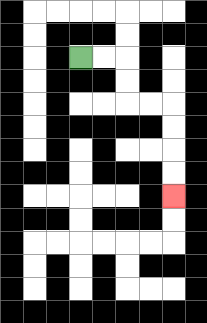{'start': '[3, 2]', 'end': '[7, 8]', 'path_directions': 'R,R,D,D,R,R,D,D,D,D', 'path_coordinates': '[[3, 2], [4, 2], [5, 2], [5, 3], [5, 4], [6, 4], [7, 4], [7, 5], [7, 6], [7, 7], [7, 8]]'}